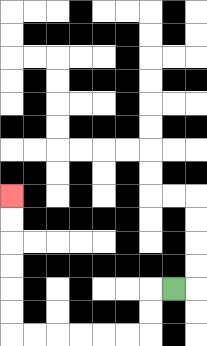{'start': '[7, 12]', 'end': '[0, 8]', 'path_directions': 'L,D,D,L,L,L,L,L,L,U,U,U,U,U,U', 'path_coordinates': '[[7, 12], [6, 12], [6, 13], [6, 14], [5, 14], [4, 14], [3, 14], [2, 14], [1, 14], [0, 14], [0, 13], [0, 12], [0, 11], [0, 10], [0, 9], [0, 8]]'}